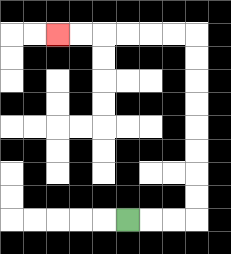{'start': '[5, 9]', 'end': '[2, 1]', 'path_directions': 'R,R,R,U,U,U,U,U,U,U,U,L,L,L,L,L,L', 'path_coordinates': '[[5, 9], [6, 9], [7, 9], [8, 9], [8, 8], [8, 7], [8, 6], [8, 5], [8, 4], [8, 3], [8, 2], [8, 1], [7, 1], [6, 1], [5, 1], [4, 1], [3, 1], [2, 1]]'}